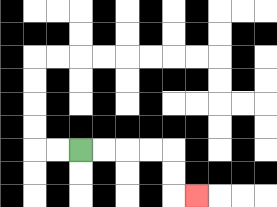{'start': '[3, 6]', 'end': '[8, 8]', 'path_directions': 'R,R,R,R,D,D,R', 'path_coordinates': '[[3, 6], [4, 6], [5, 6], [6, 6], [7, 6], [7, 7], [7, 8], [8, 8]]'}